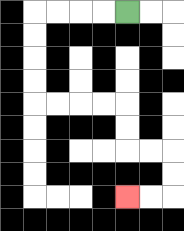{'start': '[5, 0]', 'end': '[5, 8]', 'path_directions': 'L,L,L,L,D,D,D,D,R,R,R,R,D,D,R,R,D,D,L,L', 'path_coordinates': '[[5, 0], [4, 0], [3, 0], [2, 0], [1, 0], [1, 1], [1, 2], [1, 3], [1, 4], [2, 4], [3, 4], [4, 4], [5, 4], [5, 5], [5, 6], [6, 6], [7, 6], [7, 7], [7, 8], [6, 8], [5, 8]]'}